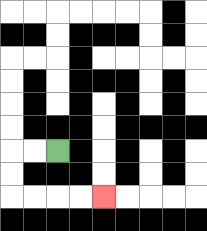{'start': '[2, 6]', 'end': '[4, 8]', 'path_directions': 'L,L,D,D,R,R,R,R', 'path_coordinates': '[[2, 6], [1, 6], [0, 6], [0, 7], [0, 8], [1, 8], [2, 8], [3, 8], [4, 8]]'}